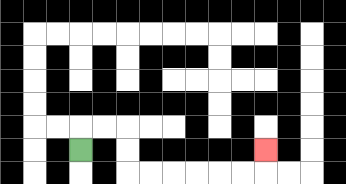{'start': '[3, 6]', 'end': '[11, 6]', 'path_directions': 'U,R,R,D,D,R,R,R,R,R,R,U', 'path_coordinates': '[[3, 6], [3, 5], [4, 5], [5, 5], [5, 6], [5, 7], [6, 7], [7, 7], [8, 7], [9, 7], [10, 7], [11, 7], [11, 6]]'}